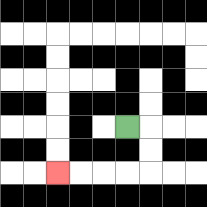{'start': '[5, 5]', 'end': '[2, 7]', 'path_directions': 'R,D,D,L,L,L,L', 'path_coordinates': '[[5, 5], [6, 5], [6, 6], [6, 7], [5, 7], [4, 7], [3, 7], [2, 7]]'}